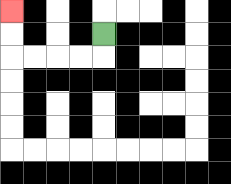{'start': '[4, 1]', 'end': '[0, 0]', 'path_directions': 'D,L,L,L,L,U,U', 'path_coordinates': '[[4, 1], [4, 2], [3, 2], [2, 2], [1, 2], [0, 2], [0, 1], [0, 0]]'}